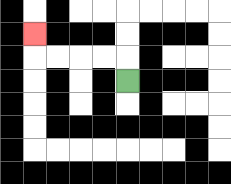{'start': '[5, 3]', 'end': '[1, 1]', 'path_directions': 'U,L,L,L,L,U', 'path_coordinates': '[[5, 3], [5, 2], [4, 2], [3, 2], [2, 2], [1, 2], [1, 1]]'}